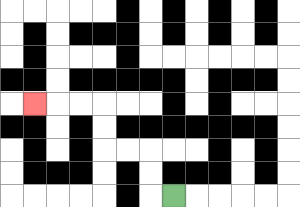{'start': '[7, 8]', 'end': '[1, 4]', 'path_directions': 'L,U,U,L,L,U,U,L,L,L', 'path_coordinates': '[[7, 8], [6, 8], [6, 7], [6, 6], [5, 6], [4, 6], [4, 5], [4, 4], [3, 4], [2, 4], [1, 4]]'}